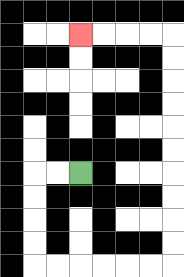{'start': '[3, 7]', 'end': '[3, 1]', 'path_directions': 'L,L,D,D,D,D,R,R,R,R,R,R,U,U,U,U,U,U,U,U,U,U,L,L,L,L', 'path_coordinates': '[[3, 7], [2, 7], [1, 7], [1, 8], [1, 9], [1, 10], [1, 11], [2, 11], [3, 11], [4, 11], [5, 11], [6, 11], [7, 11], [7, 10], [7, 9], [7, 8], [7, 7], [7, 6], [7, 5], [7, 4], [7, 3], [7, 2], [7, 1], [6, 1], [5, 1], [4, 1], [3, 1]]'}